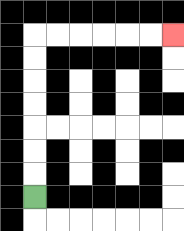{'start': '[1, 8]', 'end': '[7, 1]', 'path_directions': 'U,U,U,U,U,U,U,R,R,R,R,R,R', 'path_coordinates': '[[1, 8], [1, 7], [1, 6], [1, 5], [1, 4], [1, 3], [1, 2], [1, 1], [2, 1], [3, 1], [4, 1], [5, 1], [6, 1], [7, 1]]'}